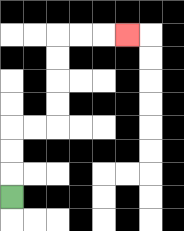{'start': '[0, 8]', 'end': '[5, 1]', 'path_directions': 'U,U,U,R,R,U,U,U,U,R,R,R', 'path_coordinates': '[[0, 8], [0, 7], [0, 6], [0, 5], [1, 5], [2, 5], [2, 4], [2, 3], [2, 2], [2, 1], [3, 1], [4, 1], [5, 1]]'}